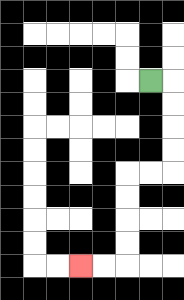{'start': '[6, 3]', 'end': '[3, 11]', 'path_directions': 'R,D,D,D,D,L,L,D,D,D,D,L,L', 'path_coordinates': '[[6, 3], [7, 3], [7, 4], [7, 5], [7, 6], [7, 7], [6, 7], [5, 7], [5, 8], [5, 9], [5, 10], [5, 11], [4, 11], [3, 11]]'}